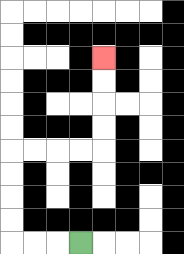{'start': '[3, 10]', 'end': '[4, 2]', 'path_directions': 'L,L,L,U,U,U,U,R,R,R,R,U,U,U,U', 'path_coordinates': '[[3, 10], [2, 10], [1, 10], [0, 10], [0, 9], [0, 8], [0, 7], [0, 6], [1, 6], [2, 6], [3, 6], [4, 6], [4, 5], [4, 4], [4, 3], [4, 2]]'}